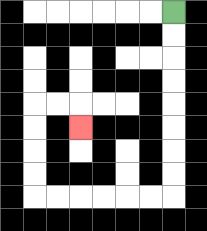{'start': '[7, 0]', 'end': '[3, 5]', 'path_directions': 'D,D,D,D,D,D,D,D,L,L,L,L,L,L,U,U,U,U,R,R,D', 'path_coordinates': '[[7, 0], [7, 1], [7, 2], [7, 3], [7, 4], [7, 5], [7, 6], [7, 7], [7, 8], [6, 8], [5, 8], [4, 8], [3, 8], [2, 8], [1, 8], [1, 7], [1, 6], [1, 5], [1, 4], [2, 4], [3, 4], [3, 5]]'}